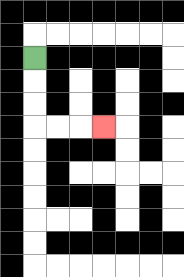{'start': '[1, 2]', 'end': '[4, 5]', 'path_directions': 'D,D,D,R,R,R', 'path_coordinates': '[[1, 2], [1, 3], [1, 4], [1, 5], [2, 5], [3, 5], [4, 5]]'}